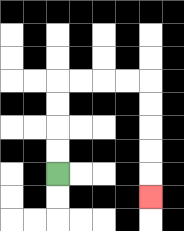{'start': '[2, 7]', 'end': '[6, 8]', 'path_directions': 'U,U,U,U,R,R,R,R,D,D,D,D,D', 'path_coordinates': '[[2, 7], [2, 6], [2, 5], [2, 4], [2, 3], [3, 3], [4, 3], [5, 3], [6, 3], [6, 4], [6, 5], [6, 6], [6, 7], [6, 8]]'}